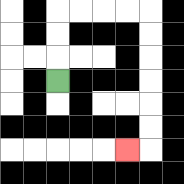{'start': '[2, 3]', 'end': '[5, 6]', 'path_directions': 'U,U,U,R,R,R,R,D,D,D,D,D,D,L', 'path_coordinates': '[[2, 3], [2, 2], [2, 1], [2, 0], [3, 0], [4, 0], [5, 0], [6, 0], [6, 1], [6, 2], [6, 3], [6, 4], [6, 5], [6, 6], [5, 6]]'}